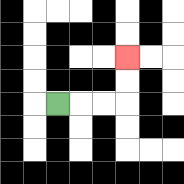{'start': '[2, 4]', 'end': '[5, 2]', 'path_directions': 'R,R,R,U,U', 'path_coordinates': '[[2, 4], [3, 4], [4, 4], [5, 4], [5, 3], [5, 2]]'}